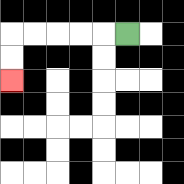{'start': '[5, 1]', 'end': '[0, 3]', 'path_directions': 'L,L,L,L,L,D,D', 'path_coordinates': '[[5, 1], [4, 1], [3, 1], [2, 1], [1, 1], [0, 1], [0, 2], [0, 3]]'}